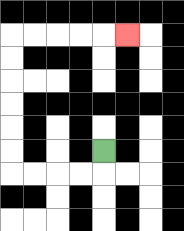{'start': '[4, 6]', 'end': '[5, 1]', 'path_directions': 'D,L,L,L,L,U,U,U,U,U,U,R,R,R,R,R', 'path_coordinates': '[[4, 6], [4, 7], [3, 7], [2, 7], [1, 7], [0, 7], [0, 6], [0, 5], [0, 4], [0, 3], [0, 2], [0, 1], [1, 1], [2, 1], [3, 1], [4, 1], [5, 1]]'}